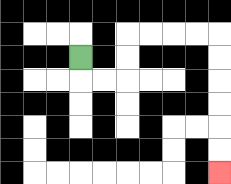{'start': '[3, 2]', 'end': '[9, 7]', 'path_directions': 'D,R,R,U,U,R,R,R,R,D,D,D,D,D,D', 'path_coordinates': '[[3, 2], [3, 3], [4, 3], [5, 3], [5, 2], [5, 1], [6, 1], [7, 1], [8, 1], [9, 1], [9, 2], [9, 3], [9, 4], [9, 5], [9, 6], [9, 7]]'}